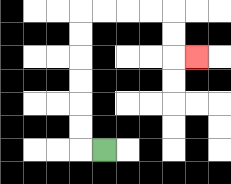{'start': '[4, 6]', 'end': '[8, 2]', 'path_directions': 'L,U,U,U,U,U,U,R,R,R,R,D,D,R', 'path_coordinates': '[[4, 6], [3, 6], [3, 5], [3, 4], [3, 3], [3, 2], [3, 1], [3, 0], [4, 0], [5, 0], [6, 0], [7, 0], [7, 1], [7, 2], [8, 2]]'}